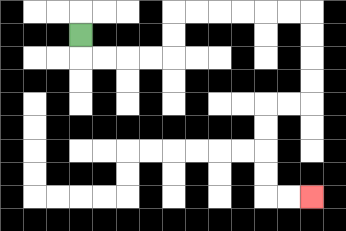{'start': '[3, 1]', 'end': '[13, 8]', 'path_directions': 'D,R,R,R,R,U,U,R,R,R,R,R,R,D,D,D,D,L,L,D,D,D,D,R,R', 'path_coordinates': '[[3, 1], [3, 2], [4, 2], [5, 2], [6, 2], [7, 2], [7, 1], [7, 0], [8, 0], [9, 0], [10, 0], [11, 0], [12, 0], [13, 0], [13, 1], [13, 2], [13, 3], [13, 4], [12, 4], [11, 4], [11, 5], [11, 6], [11, 7], [11, 8], [12, 8], [13, 8]]'}